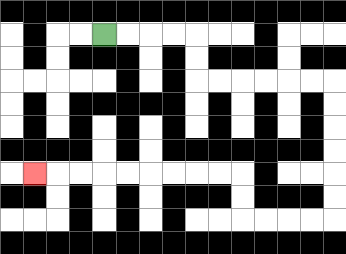{'start': '[4, 1]', 'end': '[1, 7]', 'path_directions': 'R,R,R,R,D,D,R,R,R,R,R,R,D,D,D,D,D,D,L,L,L,L,U,U,L,L,L,L,L,L,L,L,L', 'path_coordinates': '[[4, 1], [5, 1], [6, 1], [7, 1], [8, 1], [8, 2], [8, 3], [9, 3], [10, 3], [11, 3], [12, 3], [13, 3], [14, 3], [14, 4], [14, 5], [14, 6], [14, 7], [14, 8], [14, 9], [13, 9], [12, 9], [11, 9], [10, 9], [10, 8], [10, 7], [9, 7], [8, 7], [7, 7], [6, 7], [5, 7], [4, 7], [3, 7], [2, 7], [1, 7]]'}